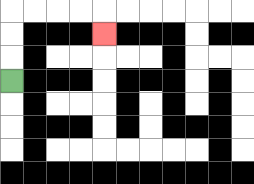{'start': '[0, 3]', 'end': '[4, 1]', 'path_directions': 'U,U,U,R,R,R,R,D', 'path_coordinates': '[[0, 3], [0, 2], [0, 1], [0, 0], [1, 0], [2, 0], [3, 0], [4, 0], [4, 1]]'}